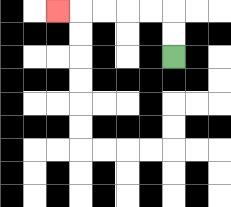{'start': '[7, 2]', 'end': '[2, 0]', 'path_directions': 'U,U,L,L,L,L,L', 'path_coordinates': '[[7, 2], [7, 1], [7, 0], [6, 0], [5, 0], [4, 0], [3, 0], [2, 0]]'}